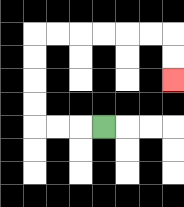{'start': '[4, 5]', 'end': '[7, 3]', 'path_directions': 'L,L,L,U,U,U,U,R,R,R,R,R,R,D,D', 'path_coordinates': '[[4, 5], [3, 5], [2, 5], [1, 5], [1, 4], [1, 3], [1, 2], [1, 1], [2, 1], [3, 1], [4, 1], [5, 1], [6, 1], [7, 1], [7, 2], [7, 3]]'}